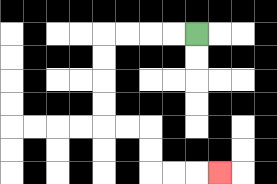{'start': '[8, 1]', 'end': '[9, 7]', 'path_directions': 'L,L,L,L,D,D,D,D,R,R,D,D,R,R,R', 'path_coordinates': '[[8, 1], [7, 1], [6, 1], [5, 1], [4, 1], [4, 2], [4, 3], [4, 4], [4, 5], [5, 5], [6, 5], [6, 6], [6, 7], [7, 7], [8, 7], [9, 7]]'}